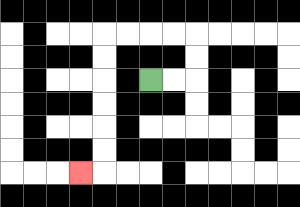{'start': '[6, 3]', 'end': '[3, 7]', 'path_directions': 'R,R,U,U,L,L,L,L,D,D,D,D,D,D,L', 'path_coordinates': '[[6, 3], [7, 3], [8, 3], [8, 2], [8, 1], [7, 1], [6, 1], [5, 1], [4, 1], [4, 2], [4, 3], [4, 4], [4, 5], [4, 6], [4, 7], [3, 7]]'}